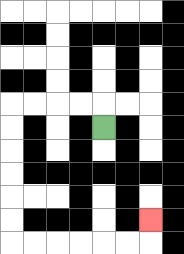{'start': '[4, 5]', 'end': '[6, 9]', 'path_directions': 'U,L,L,L,L,D,D,D,D,D,D,R,R,R,R,R,R,U', 'path_coordinates': '[[4, 5], [4, 4], [3, 4], [2, 4], [1, 4], [0, 4], [0, 5], [0, 6], [0, 7], [0, 8], [0, 9], [0, 10], [1, 10], [2, 10], [3, 10], [4, 10], [5, 10], [6, 10], [6, 9]]'}